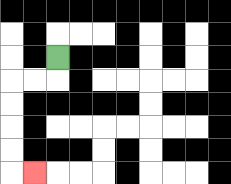{'start': '[2, 2]', 'end': '[1, 7]', 'path_directions': 'D,L,L,D,D,D,D,R', 'path_coordinates': '[[2, 2], [2, 3], [1, 3], [0, 3], [0, 4], [0, 5], [0, 6], [0, 7], [1, 7]]'}